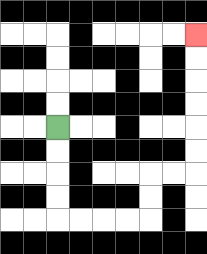{'start': '[2, 5]', 'end': '[8, 1]', 'path_directions': 'D,D,D,D,R,R,R,R,U,U,R,R,U,U,U,U,U,U', 'path_coordinates': '[[2, 5], [2, 6], [2, 7], [2, 8], [2, 9], [3, 9], [4, 9], [5, 9], [6, 9], [6, 8], [6, 7], [7, 7], [8, 7], [8, 6], [8, 5], [8, 4], [8, 3], [8, 2], [8, 1]]'}